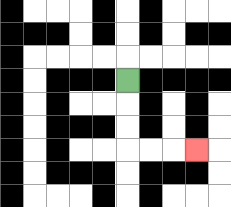{'start': '[5, 3]', 'end': '[8, 6]', 'path_directions': 'D,D,D,R,R,R', 'path_coordinates': '[[5, 3], [5, 4], [5, 5], [5, 6], [6, 6], [7, 6], [8, 6]]'}